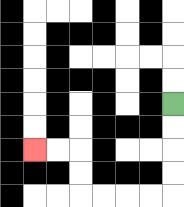{'start': '[7, 4]', 'end': '[1, 6]', 'path_directions': 'D,D,D,D,L,L,L,L,U,U,L,L', 'path_coordinates': '[[7, 4], [7, 5], [7, 6], [7, 7], [7, 8], [6, 8], [5, 8], [4, 8], [3, 8], [3, 7], [3, 6], [2, 6], [1, 6]]'}